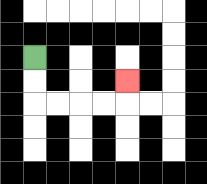{'start': '[1, 2]', 'end': '[5, 3]', 'path_directions': 'D,D,R,R,R,R,U', 'path_coordinates': '[[1, 2], [1, 3], [1, 4], [2, 4], [3, 4], [4, 4], [5, 4], [5, 3]]'}